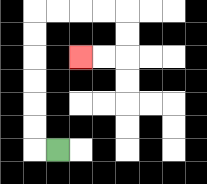{'start': '[2, 6]', 'end': '[3, 2]', 'path_directions': 'L,U,U,U,U,U,U,R,R,R,R,D,D,L,L', 'path_coordinates': '[[2, 6], [1, 6], [1, 5], [1, 4], [1, 3], [1, 2], [1, 1], [1, 0], [2, 0], [3, 0], [4, 0], [5, 0], [5, 1], [5, 2], [4, 2], [3, 2]]'}